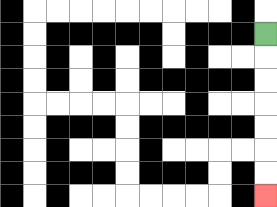{'start': '[11, 1]', 'end': '[11, 8]', 'path_directions': 'D,D,D,D,D,D,D', 'path_coordinates': '[[11, 1], [11, 2], [11, 3], [11, 4], [11, 5], [11, 6], [11, 7], [11, 8]]'}